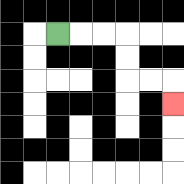{'start': '[2, 1]', 'end': '[7, 4]', 'path_directions': 'R,R,R,D,D,R,R,D', 'path_coordinates': '[[2, 1], [3, 1], [4, 1], [5, 1], [5, 2], [5, 3], [6, 3], [7, 3], [7, 4]]'}